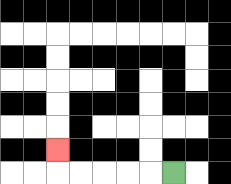{'start': '[7, 7]', 'end': '[2, 6]', 'path_directions': 'L,L,L,L,L,U', 'path_coordinates': '[[7, 7], [6, 7], [5, 7], [4, 7], [3, 7], [2, 7], [2, 6]]'}